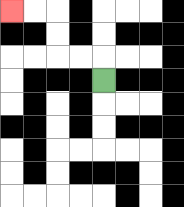{'start': '[4, 3]', 'end': '[0, 0]', 'path_directions': 'U,L,L,U,U,L,L', 'path_coordinates': '[[4, 3], [4, 2], [3, 2], [2, 2], [2, 1], [2, 0], [1, 0], [0, 0]]'}